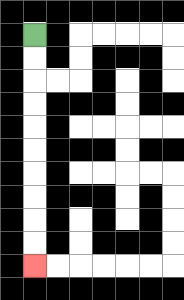{'start': '[1, 1]', 'end': '[1, 11]', 'path_directions': 'D,D,D,D,D,D,D,D,D,D', 'path_coordinates': '[[1, 1], [1, 2], [1, 3], [1, 4], [1, 5], [1, 6], [1, 7], [1, 8], [1, 9], [1, 10], [1, 11]]'}